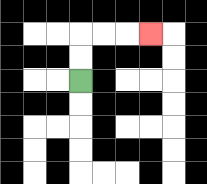{'start': '[3, 3]', 'end': '[6, 1]', 'path_directions': 'U,U,R,R,R', 'path_coordinates': '[[3, 3], [3, 2], [3, 1], [4, 1], [5, 1], [6, 1]]'}